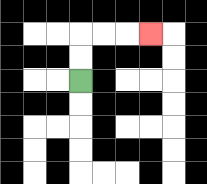{'start': '[3, 3]', 'end': '[6, 1]', 'path_directions': 'U,U,R,R,R', 'path_coordinates': '[[3, 3], [3, 2], [3, 1], [4, 1], [5, 1], [6, 1]]'}